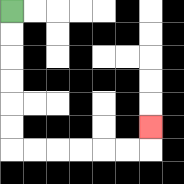{'start': '[0, 0]', 'end': '[6, 5]', 'path_directions': 'D,D,D,D,D,D,R,R,R,R,R,R,U', 'path_coordinates': '[[0, 0], [0, 1], [0, 2], [0, 3], [0, 4], [0, 5], [0, 6], [1, 6], [2, 6], [3, 6], [4, 6], [5, 6], [6, 6], [6, 5]]'}